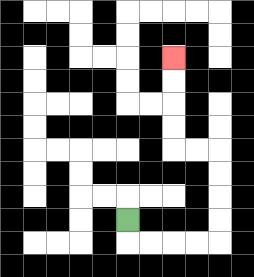{'start': '[5, 9]', 'end': '[7, 2]', 'path_directions': 'D,R,R,R,R,U,U,U,U,L,L,U,U,U,U', 'path_coordinates': '[[5, 9], [5, 10], [6, 10], [7, 10], [8, 10], [9, 10], [9, 9], [9, 8], [9, 7], [9, 6], [8, 6], [7, 6], [7, 5], [7, 4], [7, 3], [7, 2]]'}